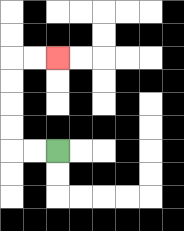{'start': '[2, 6]', 'end': '[2, 2]', 'path_directions': 'L,L,U,U,U,U,R,R', 'path_coordinates': '[[2, 6], [1, 6], [0, 6], [0, 5], [0, 4], [0, 3], [0, 2], [1, 2], [2, 2]]'}